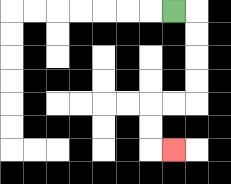{'start': '[7, 0]', 'end': '[7, 6]', 'path_directions': 'R,D,D,D,D,L,L,D,D,R', 'path_coordinates': '[[7, 0], [8, 0], [8, 1], [8, 2], [8, 3], [8, 4], [7, 4], [6, 4], [6, 5], [6, 6], [7, 6]]'}